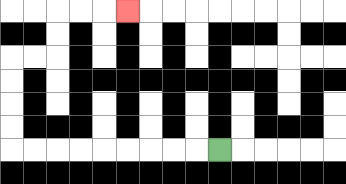{'start': '[9, 6]', 'end': '[5, 0]', 'path_directions': 'L,L,L,L,L,L,L,L,L,U,U,U,U,R,R,U,U,R,R,R', 'path_coordinates': '[[9, 6], [8, 6], [7, 6], [6, 6], [5, 6], [4, 6], [3, 6], [2, 6], [1, 6], [0, 6], [0, 5], [0, 4], [0, 3], [0, 2], [1, 2], [2, 2], [2, 1], [2, 0], [3, 0], [4, 0], [5, 0]]'}